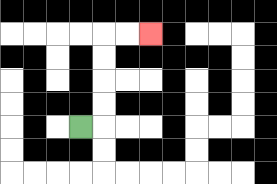{'start': '[3, 5]', 'end': '[6, 1]', 'path_directions': 'R,U,U,U,U,R,R', 'path_coordinates': '[[3, 5], [4, 5], [4, 4], [4, 3], [4, 2], [4, 1], [5, 1], [6, 1]]'}